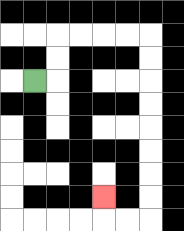{'start': '[1, 3]', 'end': '[4, 8]', 'path_directions': 'R,U,U,R,R,R,R,D,D,D,D,D,D,D,D,L,L,U', 'path_coordinates': '[[1, 3], [2, 3], [2, 2], [2, 1], [3, 1], [4, 1], [5, 1], [6, 1], [6, 2], [6, 3], [6, 4], [6, 5], [6, 6], [6, 7], [6, 8], [6, 9], [5, 9], [4, 9], [4, 8]]'}